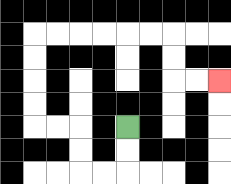{'start': '[5, 5]', 'end': '[9, 3]', 'path_directions': 'D,D,L,L,U,U,L,L,U,U,U,U,R,R,R,R,R,R,D,D,R,R', 'path_coordinates': '[[5, 5], [5, 6], [5, 7], [4, 7], [3, 7], [3, 6], [3, 5], [2, 5], [1, 5], [1, 4], [1, 3], [1, 2], [1, 1], [2, 1], [3, 1], [4, 1], [5, 1], [6, 1], [7, 1], [7, 2], [7, 3], [8, 3], [9, 3]]'}